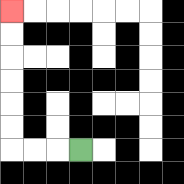{'start': '[3, 6]', 'end': '[0, 0]', 'path_directions': 'L,L,L,U,U,U,U,U,U', 'path_coordinates': '[[3, 6], [2, 6], [1, 6], [0, 6], [0, 5], [0, 4], [0, 3], [0, 2], [0, 1], [0, 0]]'}